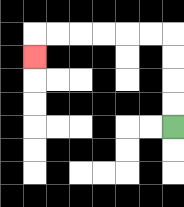{'start': '[7, 5]', 'end': '[1, 2]', 'path_directions': 'U,U,U,U,L,L,L,L,L,L,D', 'path_coordinates': '[[7, 5], [7, 4], [7, 3], [7, 2], [7, 1], [6, 1], [5, 1], [4, 1], [3, 1], [2, 1], [1, 1], [1, 2]]'}